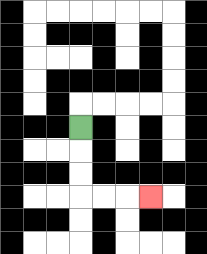{'start': '[3, 5]', 'end': '[6, 8]', 'path_directions': 'D,D,D,R,R,R', 'path_coordinates': '[[3, 5], [3, 6], [3, 7], [3, 8], [4, 8], [5, 8], [6, 8]]'}